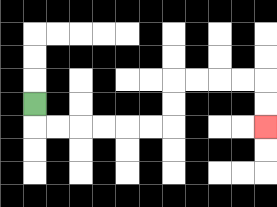{'start': '[1, 4]', 'end': '[11, 5]', 'path_directions': 'D,R,R,R,R,R,R,U,U,R,R,R,R,D,D', 'path_coordinates': '[[1, 4], [1, 5], [2, 5], [3, 5], [4, 5], [5, 5], [6, 5], [7, 5], [7, 4], [7, 3], [8, 3], [9, 3], [10, 3], [11, 3], [11, 4], [11, 5]]'}